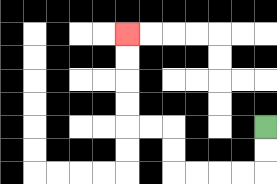{'start': '[11, 5]', 'end': '[5, 1]', 'path_directions': 'D,D,L,L,L,L,U,U,L,L,U,U,U,U', 'path_coordinates': '[[11, 5], [11, 6], [11, 7], [10, 7], [9, 7], [8, 7], [7, 7], [7, 6], [7, 5], [6, 5], [5, 5], [5, 4], [5, 3], [5, 2], [5, 1]]'}